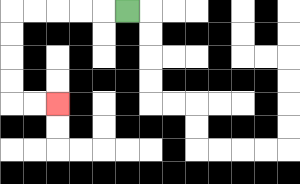{'start': '[5, 0]', 'end': '[2, 4]', 'path_directions': 'L,L,L,L,L,D,D,D,D,R,R', 'path_coordinates': '[[5, 0], [4, 0], [3, 0], [2, 0], [1, 0], [0, 0], [0, 1], [0, 2], [0, 3], [0, 4], [1, 4], [2, 4]]'}